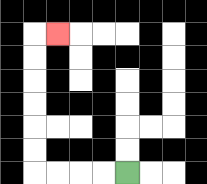{'start': '[5, 7]', 'end': '[2, 1]', 'path_directions': 'L,L,L,L,U,U,U,U,U,U,R', 'path_coordinates': '[[5, 7], [4, 7], [3, 7], [2, 7], [1, 7], [1, 6], [1, 5], [1, 4], [1, 3], [1, 2], [1, 1], [2, 1]]'}